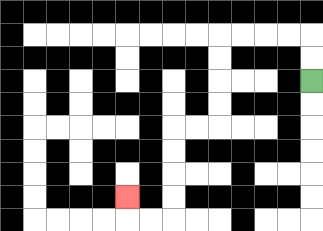{'start': '[13, 3]', 'end': '[5, 8]', 'path_directions': 'U,U,L,L,L,L,D,D,D,D,L,L,D,D,D,D,L,L,U', 'path_coordinates': '[[13, 3], [13, 2], [13, 1], [12, 1], [11, 1], [10, 1], [9, 1], [9, 2], [9, 3], [9, 4], [9, 5], [8, 5], [7, 5], [7, 6], [7, 7], [7, 8], [7, 9], [6, 9], [5, 9], [5, 8]]'}